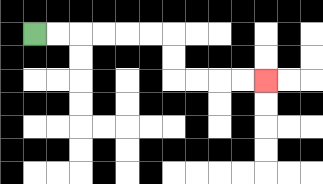{'start': '[1, 1]', 'end': '[11, 3]', 'path_directions': 'R,R,R,R,R,R,D,D,R,R,R,R', 'path_coordinates': '[[1, 1], [2, 1], [3, 1], [4, 1], [5, 1], [6, 1], [7, 1], [7, 2], [7, 3], [8, 3], [9, 3], [10, 3], [11, 3]]'}